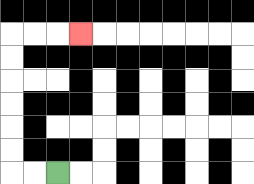{'start': '[2, 7]', 'end': '[3, 1]', 'path_directions': 'L,L,U,U,U,U,U,U,R,R,R', 'path_coordinates': '[[2, 7], [1, 7], [0, 7], [0, 6], [0, 5], [0, 4], [0, 3], [0, 2], [0, 1], [1, 1], [2, 1], [3, 1]]'}